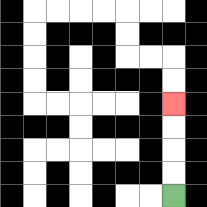{'start': '[7, 8]', 'end': '[7, 4]', 'path_directions': 'U,U,U,U', 'path_coordinates': '[[7, 8], [7, 7], [7, 6], [7, 5], [7, 4]]'}